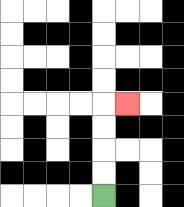{'start': '[4, 8]', 'end': '[5, 4]', 'path_directions': 'U,U,U,U,R', 'path_coordinates': '[[4, 8], [4, 7], [4, 6], [4, 5], [4, 4], [5, 4]]'}